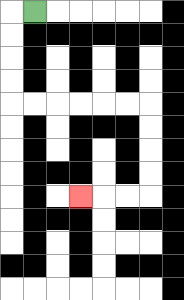{'start': '[1, 0]', 'end': '[3, 8]', 'path_directions': 'L,D,D,D,D,R,R,R,R,R,R,D,D,D,D,L,L,L', 'path_coordinates': '[[1, 0], [0, 0], [0, 1], [0, 2], [0, 3], [0, 4], [1, 4], [2, 4], [3, 4], [4, 4], [5, 4], [6, 4], [6, 5], [6, 6], [6, 7], [6, 8], [5, 8], [4, 8], [3, 8]]'}